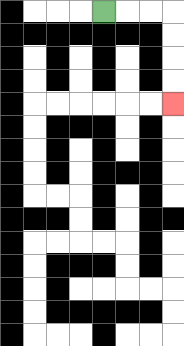{'start': '[4, 0]', 'end': '[7, 4]', 'path_directions': 'R,R,R,D,D,D,D', 'path_coordinates': '[[4, 0], [5, 0], [6, 0], [7, 0], [7, 1], [7, 2], [7, 3], [7, 4]]'}